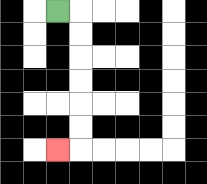{'start': '[2, 0]', 'end': '[2, 6]', 'path_directions': 'R,D,D,D,D,D,D,L', 'path_coordinates': '[[2, 0], [3, 0], [3, 1], [3, 2], [3, 3], [3, 4], [3, 5], [3, 6], [2, 6]]'}